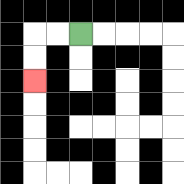{'start': '[3, 1]', 'end': '[1, 3]', 'path_directions': 'L,L,D,D', 'path_coordinates': '[[3, 1], [2, 1], [1, 1], [1, 2], [1, 3]]'}